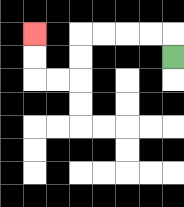{'start': '[7, 2]', 'end': '[1, 1]', 'path_directions': 'U,L,L,L,L,D,D,L,L,U,U', 'path_coordinates': '[[7, 2], [7, 1], [6, 1], [5, 1], [4, 1], [3, 1], [3, 2], [3, 3], [2, 3], [1, 3], [1, 2], [1, 1]]'}